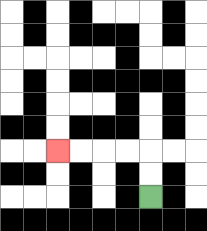{'start': '[6, 8]', 'end': '[2, 6]', 'path_directions': 'U,U,L,L,L,L', 'path_coordinates': '[[6, 8], [6, 7], [6, 6], [5, 6], [4, 6], [3, 6], [2, 6]]'}